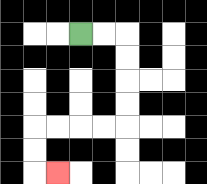{'start': '[3, 1]', 'end': '[2, 7]', 'path_directions': 'R,R,D,D,D,D,L,L,L,L,D,D,R', 'path_coordinates': '[[3, 1], [4, 1], [5, 1], [5, 2], [5, 3], [5, 4], [5, 5], [4, 5], [3, 5], [2, 5], [1, 5], [1, 6], [1, 7], [2, 7]]'}